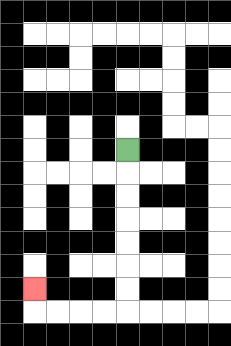{'start': '[5, 6]', 'end': '[1, 12]', 'path_directions': 'D,D,D,D,D,D,D,L,L,L,L,U', 'path_coordinates': '[[5, 6], [5, 7], [5, 8], [5, 9], [5, 10], [5, 11], [5, 12], [5, 13], [4, 13], [3, 13], [2, 13], [1, 13], [1, 12]]'}